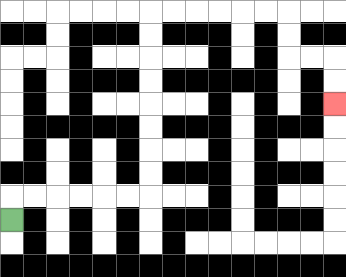{'start': '[0, 9]', 'end': '[14, 4]', 'path_directions': 'U,R,R,R,R,R,R,U,U,U,U,U,U,U,U,R,R,R,R,R,R,D,D,R,R,D,D', 'path_coordinates': '[[0, 9], [0, 8], [1, 8], [2, 8], [3, 8], [4, 8], [5, 8], [6, 8], [6, 7], [6, 6], [6, 5], [6, 4], [6, 3], [6, 2], [6, 1], [6, 0], [7, 0], [8, 0], [9, 0], [10, 0], [11, 0], [12, 0], [12, 1], [12, 2], [13, 2], [14, 2], [14, 3], [14, 4]]'}